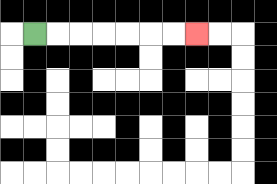{'start': '[1, 1]', 'end': '[8, 1]', 'path_directions': 'R,R,R,R,R,R,R', 'path_coordinates': '[[1, 1], [2, 1], [3, 1], [4, 1], [5, 1], [6, 1], [7, 1], [8, 1]]'}